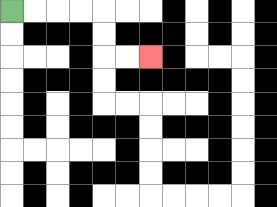{'start': '[0, 0]', 'end': '[6, 2]', 'path_directions': 'R,R,R,R,D,D,R,R', 'path_coordinates': '[[0, 0], [1, 0], [2, 0], [3, 0], [4, 0], [4, 1], [4, 2], [5, 2], [6, 2]]'}